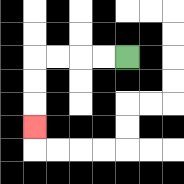{'start': '[5, 2]', 'end': '[1, 5]', 'path_directions': 'L,L,L,L,D,D,D', 'path_coordinates': '[[5, 2], [4, 2], [3, 2], [2, 2], [1, 2], [1, 3], [1, 4], [1, 5]]'}